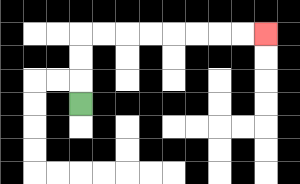{'start': '[3, 4]', 'end': '[11, 1]', 'path_directions': 'U,U,U,R,R,R,R,R,R,R,R', 'path_coordinates': '[[3, 4], [3, 3], [3, 2], [3, 1], [4, 1], [5, 1], [6, 1], [7, 1], [8, 1], [9, 1], [10, 1], [11, 1]]'}